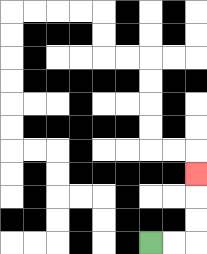{'start': '[6, 10]', 'end': '[8, 7]', 'path_directions': 'R,R,U,U,U', 'path_coordinates': '[[6, 10], [7, 10], [8, 10], [8, 9], [8, 8], [8, 7]]'}